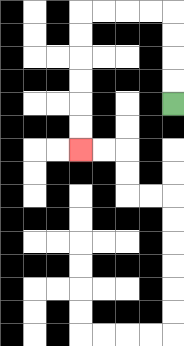{'start': '[7, 4]', 'end': '[3, 6]', 'path_directions': 'U,U,U,U,L,L,L,L,D,D,D,D,D,D', 'path_coordinates': '[[7, 4], [7, 3], [7, 2], [7, 1], [7, 0], [6, 0], [5, 0], [4, 0], [3, 0], [3, 1], [3, 2], [3, 3], [3, 4], [3, 5], [3, 6]]'}